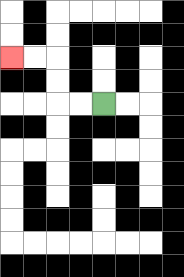{'start': '[4, 4]', 'end': '[0, 2]', 'path_directions': 'L,L,U,U,L,L', 'path_coordinates': '[[4, 4], [3, 4], [2, 4], [2, 3], [2, 2], [1, 2], [0, 2]]'}